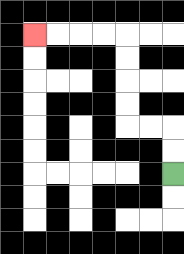{'start': '[7, 7]', 'end': '[1, 1]', 'path_directions': 'U,U,L,L,U,U,U,U,L,L,L,L', 'path_coordinates': '[[7, 7], [7, 6], [7, 5], [6, 5], [5, 5], [5, 4], [5, 3], [5, 2], [5, 1], [4, 1], [3, 1], [2, 1], [1, 1]]'}